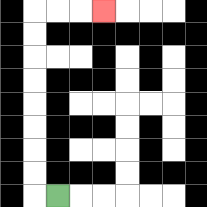{'start': '[2, 8]', 'end': '[4, 0]', 'path_directions': 'L,U,U,U,U,U,U,U,U,R,R,R', 'path_coordinates': '[[2, 8], [1, 8], [1, 7], [1, 6], [1, 5], [1, 4], [1, 3], [1, 2], [1, 1], [1, 0], [2, 0], [3, 0], [4, 0]]'}